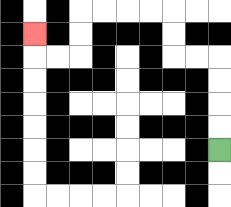{'start': '[9, 6]', 'end': '[1, 1]', 'path_directions': 'U,U,U,U,L,L,U,U,L,L,L,L,D,D,L,L,U', 'path_coordinates': '[[9, 6], [9, 5], [9, 4], [9, 3], [9, 2], [8, 2], [7, 2], [7, 1], [7, 0], [6, 0], [5, 0], [4, 0], [3, 0], [3, 1], [3, 2], [2, 2], [1, 2], [1, 1]]'}